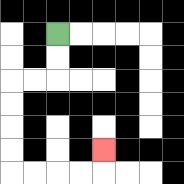{'start': '[2, 1]', 'end': '[4, 6]', 'path_directions': 'D,D,L,L,D,D,D,D,R,R,R,R,U', 'path_coordinates': '[[2, 1], [2, 2], [2, 3], [1, 3], [0, 3], [0, 4], [0, 5], [0, 6], [0, 7], [1, 7], [2, 7], [3, 7], [4, 7], [4, 6]]'}